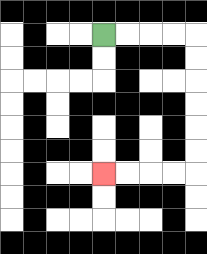{'start': '[4, 1]', 'end': '[4, 7]', 'path_directions': 'R,R,R,R,D,D,D,D,D,D,L,L,L,L', 'path_coordinates': '[[4, 1], [5, 1], [6, 1], [7, 1], [8, 1], [8, 2], [8, 3], [8, 4], [8, 5], [8, 6], [8, 7], [7, 7], [6, 7], [5, 7], [4, 7]]'}